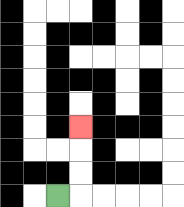{'start': '[2, 8]', 'end': '[3, 5]', 'path_directions': 'R,U,U,U', 'path_coordinates': '[[2, 8], [3, 8], [3, 7], [3, 6], [3, 5]]'}